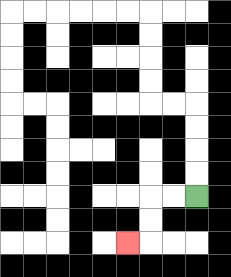{'start': '[8, 8]', 'end': '[5, 10]', 'path_directions': 'L,L,D,D,L', 'path_coordinates': '[[8, 8], [7, 8], [6, 8], [6, 9], [6, 10], [5, 10]]'}